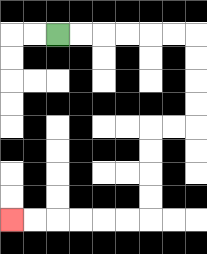{'start': '[2, 1]', 'end': '[0, 9]', 'path_directions': 'R,R,R,R,R,R,D,D,D,D,L,L,D,D,D,D,L,L,L,L,L,L', 'path_coordinates': '[[2, 1], [3, 1], [4, 1], [5, 1], [6, 1], [7, 1], [8, 1], [8, 2], [8, 3], [8, 4], [8, 5], [7, 5], [6, 5], [6, 6], [6, 7], [6, 8], [6, 9], [5, 9], [4, 9], [3, 9], [2, 9], [1, 9], [0, 9]]'}